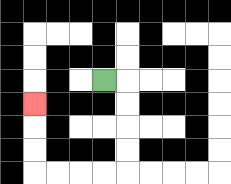{'start': '[4, 3]', 'end': '[1, 4]', 'path_directions': 'R,D,D,D,D,L,L,L,L,U,U,U', 'path_coordinates': '[[4, 3], [5, 3], [5, 4], [5, 5], [5, 6], [5, 7], [4, 7], [3, 7], [2, 7], [1, 7], [1, 6], [1, 5], [1, 4]]'}